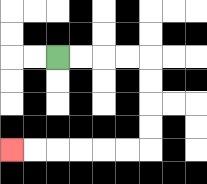{'start': '[2, 2]', 'end': '[0, 6]', 'path_directions': 'R,R,R,R,D,D,D,D,L,L,L,L,L,L', 'path_coordinates': '[[2, 2], [3, 2], [4, 2], [5, 2], [6, 2], [6, 3], [6, 4], [6, 5], [6, 6], [5, 6], [4, 6], [3, 6], [2, 6], [1, 6], [0, 6]]'}